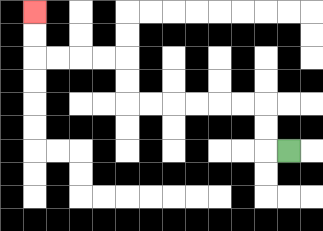{'start': '[12, 6]', 'end': '[1, 0]', 'path_directions': 'L,U,U,L,L,L,L,L,L,U,U,L,L,L,L,U,U', 'path_coordinates': '[[12, 6], [11, 6], [11, 5], [11, 4], [10, 4], [9, 4], [8, 4], [7, 4], [6, 4], [5, 4], [5, 3], [5, 2], [4, 2], [3, 2], [2, 2], [1, 2], [1, 1], [1, 0]]'}